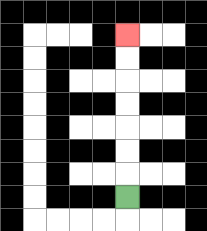{'start': '[5, 8]', 'end': '[5, 1]', 'path_directions': 'U,U,U,U,U,U,U', 'path_coordinates': '[[5, 8], [5, 7], [5, 6], [5, 5], [5, 4], [5, 3], [5, 2], [5, 1]]'}